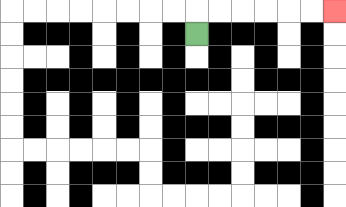{'start': '[8, 1]', 'end': '[14, 0]', 'path_directions': 'U,R,R,R,R,R,R', 'path_coordinates': '[[8, 1], [8, 0], [9, 0], [10, 0], [11, 0], [12, 0], [13, 0], [14, 0]]'}